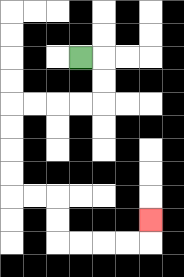{'start': '[3, 2]', 'end': '[6, 9]', 'path_directions': 'R,D,D,L,L,L,L,D,D,D,D,R,R,D,D,R,R,R,R,U', 'path_coordinates': '[[3, 2], [4, 2], [4, 3], [4, 4], [3, 4], [2, 4], [1, 4], [0, 4], [0, 5], [0, 6], [0, 7], [0, 8], [1, 8], [2, 8], [2, 9], [2, 10], [3, 10], [4, 10], [5, 10], [6, 10], [6, 9]]'}